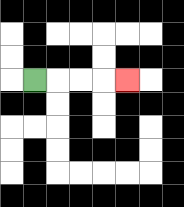{'start': '[1, 3]', 'end': '[5, 3]', 'path_directions': 'R,R,R,R', 'path_coordinates': '[[1, 3], [2, 3], [3, 3], [4, 3], [5, 3]]'}